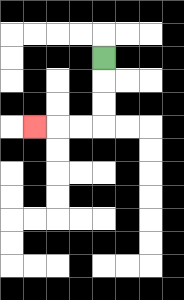{'start': '[4, 2]', 'end': '[1, 5]', 'path_directions': 'D,D,D,L,L,L', 'path_coordinates': '[[4, 2], [4, 3], [4, 4], [4, 5], [3, 5], [2, 5], [1, 5]]'}